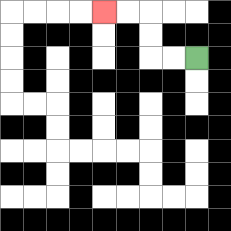{'start': '[8, 2]', 'end': '[4, 0]', 'path_directions': 'L,L,U,U,L,L', 'path_coordinates': '[[8, 2], [7, 2], [6, 2], [6, 1], [6, 0], [5, 0], [4, 0]]'}